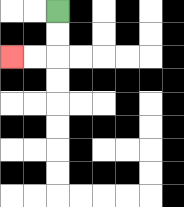{'start': '[2, 0]', 'end': '[0, 2]', 'path_directions': 'D,D,L,L', 'path_coordinates': '[[2, 0], [2, 1], [2, 2], [1, 2], [0, 2]]'}